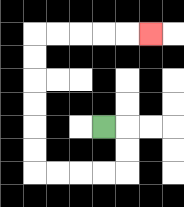{'start': '[4, 5]', 'end': '[6, 1]', 'path_directions': 'R,D,D,L,L,L,L,U,U,U,U,U,U,R,R,R,R,R', 'path_coordinates': '[[4, 5], [5, 5], [5, 6], [5, 7], [4, 7], [3, 7], [2, 7], [1, 7], [1, 6], [1, 5], [1, 4], [1, 3], [1, 2], [1, 1], [2, 1], [3, 1], [4, 1], [5, 1], [6, 1]]'}